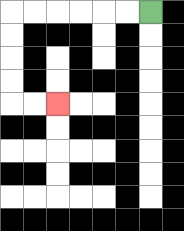{'start': '[6, 0]', 'end': '[2, 4]', 'path_directions': 'L,L,L,L,L,L,D,D,D,D,R,R', 'path_coordinates': '[[6, 0], [5, 0], [4, 0], [3, 0], [2, 0], [1, 0], [0, 0], [0, 1], [0, 2], [0, 3], [0, 4], [1, 4], [2, 4]]'}